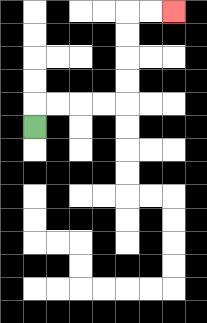{'start': '[1, 5]', 'end': '[7, 0]', 'path_directions': 'U,R,R,R,R,U,U,U,U,R,R', 'path_coordinates': '[[1, 5], [1, 4], [2, 4], [3, 4], [4, 4], [5, 4], [5, 3], [5, 2], [5, 1], [5, 0], [6, 0], [7, 0]]'}